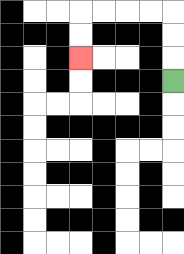{'start': '[7, 3]', 'end': '[3, 2]', 'path_directions': 'U,U,U,L,L,L,L,D,D', 'path_coordinates': '[[7, 3], [7, 2], [7, 1], [7, 0], [6, 0], [5, 0], [4, 0], [3, 0], [3, 1], [3, 2]]'}